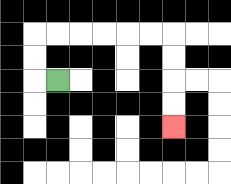{'start': '[2, 3]', 'end': '[7, 5]', 'path_directions': 'L,U,U,R,R,R,R,R,R,D,D,D,D', 'path_coordinates': '[[2, 3], [1, 3], [1, 2], [1, 1], [2, 1], [3, 1], [4, 1], [5, 1], [6, 1], [7, 1], [7, 2], [7, 3], [7, 4], [7, 5]]'}